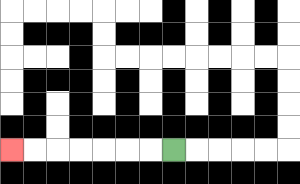{'start': '[7, 6]', 'end': '[0, 6]', 'path_directions': 'L,L,L,L,L,L,L', 'path_coordinates': '[[7, 6], [6, 6], [5, 6], [4, 6], [3, 6], [2, 6], [1, 6], [0, 6]]'}